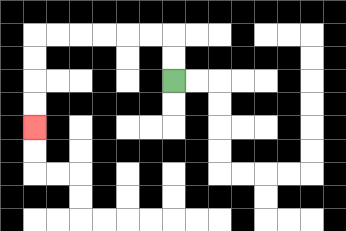{'start': '[7, 3]', 'end': '[1, 5]', 'path_directions': 'U,U,L,L,L,L,L,L,D,D,D,D', 'path_coordinates': '[[7, 3], [7, 2], [7, 1], [6, 1], [5, 1], [4, 1], [3, 1], [2, 1], [1, 1], [1, 2], [1, 3], [1, 4], [1, 5]]'}